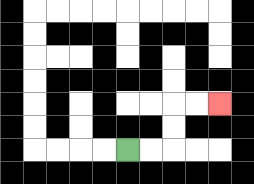{'start': '[5, 6]', 'end': '[9, 4]', 'path_directions': 'R,R,U,U,R,R', 'path_coordinates': '[[5, 6], [6, 6], [7, 6], [7, 5], [7, 4], [8, 4], [9, 4]]'}